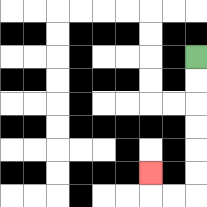{'start': '[8, 2]', 'end': '[6, 7]', 'path_directions': 'D,D,D,D,D,D,L,L,U', 'path_coordinates': '[[8, 2], [8, 3], [8, 4], [8, 5], [8, 6], [8, 7], [8, 8], [7, 8], [6, 8], [6, 7]]'}